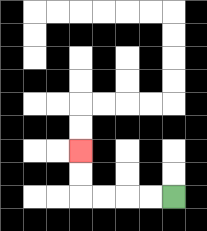{'start': '[7, 8]', 'end': '[3, 6]', 'path_directions': 'L,L,L,L,U,U', 'path_coordinates': '[[7, 8], [6, 8], [5, 8], [4, 8], [3, 8], [3, 7], [3, 6]]'}